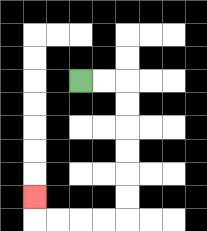{'start': '[3, 3]', 'end': '[1, 8]', 'path_directions': 'R,R,D,D,D,D,D,D,L,L,L,L,U', 'path_coordinates': '[[3, 3], [4, 3], [5, 3], [5, 4], [5, 5], [5, 6], [5, 7], [5, 8], [5, 9], [4, 9], [3, 9], [2, 9], [1, 9], [1, 8]]'}